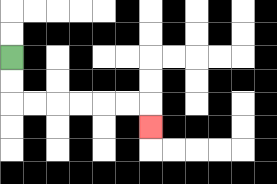{'start': '[0, 2]', 'end': '[6, 5]', 'path_directions': 'D,D,R,R,R,R,R,R,D', 'path_coordinates': '[[0, 2], [0, 3], [0, 4], [1, 4], [2, 4], [3, 4], [4, 4], [5, 4], [6, 4], [6, 5]]'}